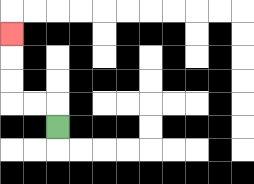{'start': '[2, 5]', 'end': '[0, 1]', 'path_directions': 'U,L,L,U,U,U', 'path_coordinates': '[[2, 5], [2, 4], [1, 4], [0, 4], [0, 3], [0, 2], [0, 1]]'}